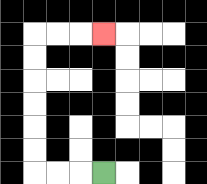{'start': '[4, 7]', 'end': '[4, 1]', 'path_directions': 'L,L,L,U,U,U,U,U,U,R,R,R', 'path_coordinates': '[[4, 7], [3, 7], [2, 7], [1, 7], [1, 6], [1, 5], [1, 4], [1, 3], [1, 2], [1, 1], [2, 1], [3, 1], [4, 1]]'}